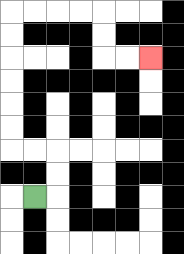{'start': '[1, 8]', 'end': '[6, 2]', 'path_directions': 'R,U,U,L,L,U,U,U,U,U,U,R,R,R,R,D,D,R,R', 'path_coordinates': '[[1, 8], [2, 8], [2, 7], [2, 6], [1, 6], [0, 6], [0, 5], [0, 4], [0, 3], [0, 2], [0, 1], [0, 0], [1, 0], [2, 0], [3, 0], [4, 0], [4, 1], [4, 2], [5, 2], [6, 2]]'}